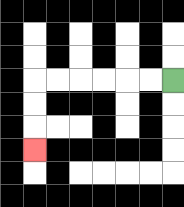{'start': '[7, 3]', 'end': '[1, 6]', 'path_directions': 'L,L,L,L,L,L,D,D,D', 'path_coordinates': '[[7, 3], [6, 3], [5, 3], [4, 3], [3, 3], [2, 3], [1, 3], [1, 4], [1, 5], [1, 6]]'}